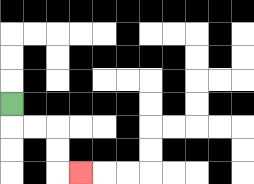{'start': '[0, 4]', 'end': '[3, 7]', 'path_directions': 'D,R,R,D,D,R', 'path_coordinates': '[[0, 4], [0, 5], [1, 5], [2, 5], [2, 6], [2, 7], [3, 7]]'}